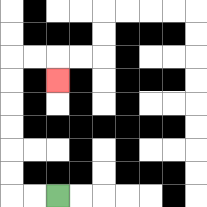{'start': '[2, 8]', 'end': '[2, 3]', 'path_directions': 'L,L,U,U,U,U,U,U,R,R,D', 'path_coordinates': '[[2, 8], [1, 8], [0, 8], [0, 7], [0, 6], [0, 5], [0, 4], [0, 3], [0, 2], [1, 2], [2, 2], [2, 3]]'}